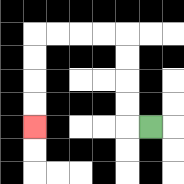{'start': '[6, 5]', 'end': '[1, 5]', 'path_directions': 'L,U,U,U,U,L,L,L,L,D,D,D,D', 'path_coordinates': '[[6, 5], [5, 5], [5, 4], [5, 3], [5, 2], [5, 1], [4, 1], [3, 1], [2, 1], [1, 1], [1, 2], [1, 3], [1, 4], [1, 5]]'}